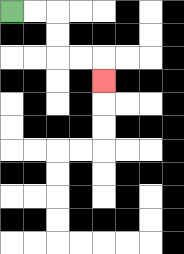{'start': '[0, 0]', 'end': '[4, 3]', 'path_directions': 'R,R,D,D,R,R,D', 'path_coordinates': '[[0, 0], [1, 0], [2, 0], [2, 1], [2, 2], [3, 2], [4, 2], [4, 3]]'}